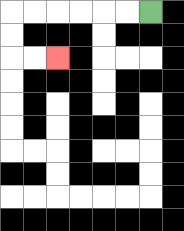{'start': '[6, 0]', 'end': '[2, 2]', 'path_directions': 'L,L,L,L,L,L,D,D,R,R', 'path_coordinates': '[[6, 0], [5, 0], [4, 0], [3, 0], [2, 0], [1, 0], [0, 0], [0, 1], [0, 2], [1, 2], [2, 2]]'}